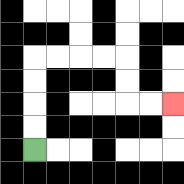{'start': '[1, 6]', 'end': '[7, 4]', 'path_directions': 'U,U,U,U,R,R,R,R,D,D,R,R', 'path_coordinates': '[[1, 6], [1, 5], [1, 4], [1, 3], [1, 2], [2, 2], [3, 2], [4, 2], [5, 2], [5, 3], [5, 4], [6, 4], [7, 4]]'}